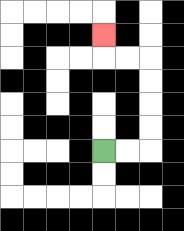{'start': '[4, 6]', 'end': '[4, 1]', 'path_directions': 'R,R,U,U,U,U,L,L,U', 'path_coordinates': '[[4, 6], [5, 6], [6, 6], [6, 5], [6, 4], [6, 3], [6, 2], [5, 2], [4, 2], [4, 1]]'}